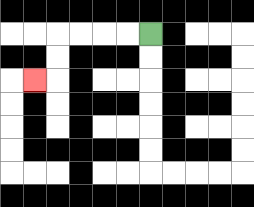{'start': '[6, 1]', 'end': '[1, 3]', 'path_directions': 'L,L,L,L,D,D,L', 'path_coordinates': '[[6, 1], [5, 1], [4, 1], [3, 1], [2, 1], [2, 2], [2, 3], [1, 3]]'}